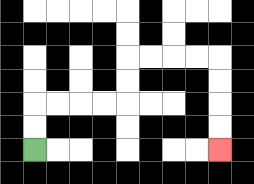{'start': '[1, 6]', 'end': '[9, 6]', 'path_directions': 'U,U,R,R,R,R,U,U,R,R,R,R,D,D,D,D', 'path_coordinates': '[[1, 6], [1, 5], [1, 4], [2, 4], [3, 4], [4, 4], [5, 4], [5, 3], [5, 2], [6, 2], [7, 2], [8, 2], [9, 2], [9, 3], [9, 4], [9, 5], [9, 6]]'}